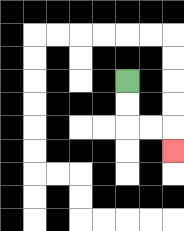{'start': '[5, 3]', 'end': '[7, 6]', 'path_directions': 'D,D,R,R,D', 'path_coordinates': '[[5, 3], [5, 4], [5, 5], [6, 5], [7, 5], [7, 6]]'}